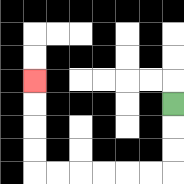{'start': '[7, 4]', 'end': '[1, 3]', 'path_directions': 'D,D,D,L,L,L,L,L,L,U,U,U,U', 'path_coordinates': '[[7, 4], [7, 5], [7, 6], [7, 7], [6, 7], [5, 7], [4, 7], [3, 7], [2, 7], [1, 7], [1, 6], [1, 5], [1, 4], [1, 3]]'}